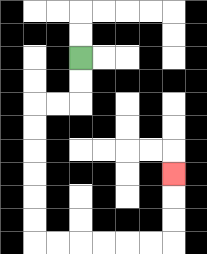{'start': '[3, 2]', 'end': '[7, 7]', 'path_directions': 'D,D,L,L,D,D,D,D,D,D,R,R,R,R,R,R,U,U,U', 'path_coordinates': '[[3, 2], [3, 3], [3, 4], [2, 4], [1, 4], [1, 5], [1, 6], [1, 7], [1, 8], [1, 9], [1, 10], [2, 10], [3, 10], [4, 10], [5, 10], [6, 10], [7, 10], [7, 9], [7, 8], [7, 7]]'}